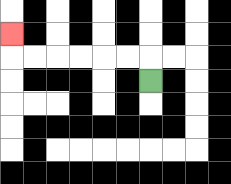{'start': '[6, 3]', 'end': '[0, 1]', 'path_directions': 'U,L,L,L,L,L,L,U', 'path_coordinates': '[[6, 3], [6, 2], [5, 2], [4, 2], [3, 2], [2, 2], [1, 2], [0, 2], [0, 1]]'}